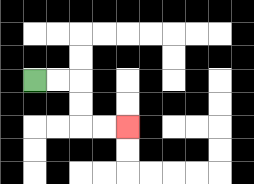{'start': '[1, 3]', 'end': '[5, 5]', 'path_directions': 'R,R,D,D,R,R', 'path_coordinates': '[[1, 3], [2, 3], [3, 3], [3, 4], [3, 5], [4, 5], [5, 5]]'}